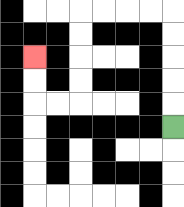{'start': '[7, 5]', 'end': '[1, 2]', 'path_directions': 'U,U,U,U,U,L,L,L,L,D,D,D,D,L,L,U,U', 'path_coordinates': '[[7, 5], [7, 4], [7, 3], [7, 2], [7, 1], [7, 0], [6, 0], [5, 0], [4, 0], [3, 0], [3, 1], [3, 2], [3, 3], [3, 4], [2, 4], [1, 4], [1, 3], [1, 2]]'}